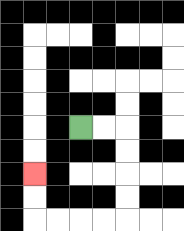{'start': '[3, 5]', 'end': '[1, 7]', 'path_directions': 'R,R,D,D,D,D,L,L,L,L,U,U', 'path_coordinates': '[[3, 5], [4, 5], [5, 5], [5, 6], [5, 7], [5, 8], [5, 9], [4, 9], [3, 9], [2, 9], [1, 9], [1, 8], [1, 7]]'}